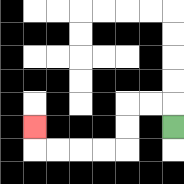{'start': '[7, 5]', 'end': '[1, 5]', 'path_directions': 'U,L,L,D,D,L,L,L,L,U', 'path_coordinates': '[[7, 5], [7, 4], [6, 4], [5, 4], [5, 5], [5, 6], [4, 6], [3, 6], [2, 6], [1, 6], [1, 5]]'}